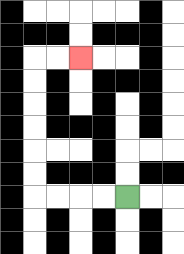{'start': '[5, 8]', 'end': '[3, 2]', 'path_directions': 'L,L,L,L,U,U,U,U,U,U,R,R', 'path_coordinates': '[[5, 8], [4, 8], [3, 8], [2, 8], [1, 8], [1, 7], [1, 6], [1, 5], [1, 4], [1, 3], [1, 2], [2, 2], [3, 2]]'}